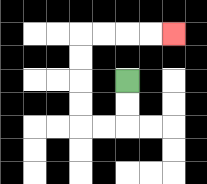{'start': '[5, 3]', 'end': '[7, 1]', 'path_directions': 'D,D,L,L,U,U,U,U,R,R,R,R', 'path_coordinates': '[[5, 3], [5, 4], [5, 5], [4, 5], [3, 5], [3, 4], [3, 3], [3, 2], [3, 1], [4, 1], [5, 1], [6, 1], [7, 1]]'}